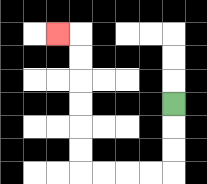{'start': '[7, 4]', 'end': '[2, 1]', 'path_directions': 'D,D,D,L,L,L,L,U,U,U,U,U,U,L', 'path_coordinates': '[[7, 4], [7, 5], [7, 6], [7, 7], [6, 7], [5, 7], [4, 7], [3, 7], [3, 6], [3, 5], [3, 4], [3, 3], [3, 2], [3, 1], [2, 1]]'}